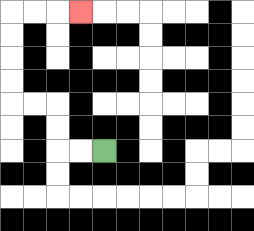{'start': '[4, 6]', 'end': '[3, 0]', 'path_directions': 'L,L,U,U,L,L,U,U,U,U,R,R,R', 'path_coordinates': '[[4, 6], [3, 6], [2, 6], [2, 5], [2, 4], [1, 4], [0, 4], [0, 3], [0, 2], [0, 1], [0, 0], [1, 0], [2, 0], [3, 0]]'}